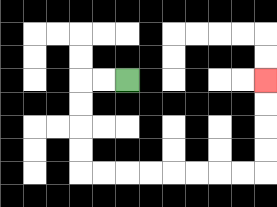{'start': '[5, 3]', 'end': '[11, 3]', 'path_directions': 'L,L,D,D,D,D,R,R,R,R,R,R,R,R,U,U,U,U', 'path_coordinates': '[[5, 3], [4, 3], [3, 3], [3, 4], [3, 5], [3, 6], [3, 7], [4, 7], [5, 7], [6, 7], [7, 7], [8, 7], [9, 7], [10, 7], [11, 7], [11, 6], [11, 5], [11, 4], [11, 3]]'}